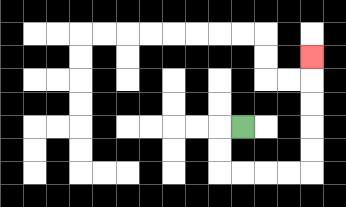{'start': '[10, 5]', 'end': '[13, 2]', 'path_directions': 'L,D,D,R,R,R,R,U,U,U,U,U', 'path_coordinates': '[[10, 5], [9, 5], [9, 6], [9, 7], [10, 7], [11, 7], [12, 7], [13, 7], [13, 6], [13, 5], [13, 4], [13, 3], [13, 2]]'}